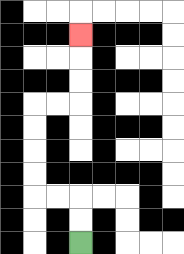{'start': '[3, 10]', 'end': '[3, 1]', 'path_directions': 'U,U,L,L,U,U,U,U,R,R,U,U,U', 'path_coordinates': '[[3, 10], [3, 9], [3, 8], [2, 8], [1, 8], [1, 7], [1, 6], [1, 5], [1, 4], [2, 4], [3, 4], [3, 3], [3, 2], [3, 1]]'}